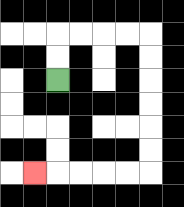{'start': '[2, 3]', 'end': '[1, 7]', 'path_directions': 'U,U,R,R,R,R,D,D,D,D,D,D,L,L,L,L,L', 'path_coordinates': '[[2, 3], [2, 2], [2, 1], [3, 1], [4, 1], [5, 1], [6, 1], [6, 2], [6, 3], [6, 4], [6, 5], [6, 6], [6, 7], [5, 7], [4, 7], [3, 7], [2, 7], [1, 7]]'}